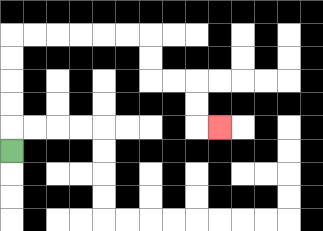{'start': '[0, 6]', 'end': '[9, 5]', 'path_directions': 'U,U,U,U,U,R,R,R,R,R,R,D,D,R,R,D,D,R', 'path_coordinates': '[[0, 6], [0, 5], [0, 4], [0, 3], [0, 2], [0, 1], [1, 1], [2, 1], [3, 1], [4, 1], [5, 1], [6, 1], [6, 2], [6, 3], [7, 3], [8, 3], [8, 4], [8, 5], [9, 5]]'}